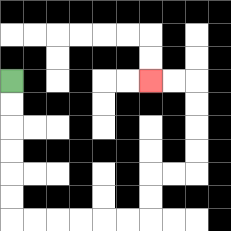{'start': '[0, 3]', 'end': '[6, 3]', 'path_directions': 'D,D,D,D,D,D,R,R,R,R,R,R,U,U,R,R,U,U,U,U,L,L', 'path_coordinates': '[[0, 3], [0, 4], [0, 5], [0, 6], [0, 7], [0, 8], [0, 9], [1, 9], [2, 9], [3, 9], [4, 9], [5, 9], [6, 9], [6, 8], [6, 7], [7, 7], [8, 7], [8, 6], [8, 5], [8, 4], [8, 3], [7, 3], [6, 3]]'}